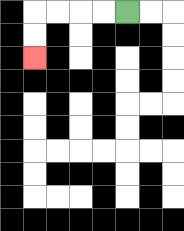{'start': '[5, 0]', 'end': '[1, 2]', 'path_directions': 'L,L,L,L,D,D', 'path_coordinates': '[[5, 0], [4, 0], [3, 0], [2, 0], [1, 0], [1, 1], [1, 2]]'}